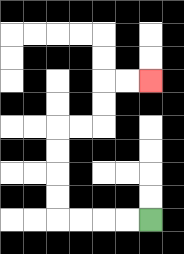{'start': '[6, 9]', 'end': '[6, 3]', 'path_directions': 'L,L,L,L,U,U,U,U,R,R,U,U,R,R', 'path_coordinates': '[[6, 9], [5, 9], [4, 9], [3, 9], [2, 9], [2, 8], [2, 7], [2, 6], [2, 5], [3, 5], [4, 5], [4, 4], [4, 3], [5, 3], [6, 3]]'}